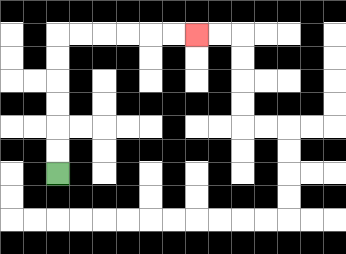{'start': '[2, 7]', 'end': '[8, 1]', 'path_directions': 'U,U,U,U,U,U,R,R,R,R,R,R', 'path_coordinates': '[[2, 7], [2, 6], [2, 5], [2, 4], [2, 3], [2, 2], [2, 1], [3, 1], [4, 1], [5, 1], [6, 1], [7, 1], [8, 1]]'}